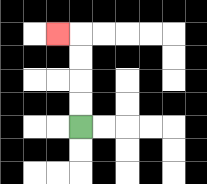{'start': '[3, 5]', 'end': '[2, 1]', 'path_directions': 'U,U,U,U,L', 'path_coordinates': '[[3, 5], [3, 4], [3, 3], [3, 2], [3, 1], [2, 1]]'}